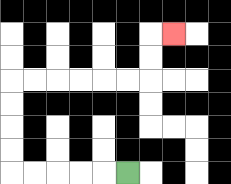{'start': '[5, 7]', 'end': '[7, 1]', 'path_directions': 'L,L,L,L,L,U,U,U,U,R,R,R,R,R,R,U,U,R', 'path_coordinates': '[[5, 7], [4, 7], [3, 7], [2, 7], [1, 7], [0, 7], [0, 6], [0, 5], [0, 4], [0, 3], [1, 3], [2, 3], [3, 3], [4, 3], [5, 3], [6, 3], [6, 2], [6, 1], [7, 1]]'}